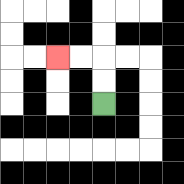{'start': '[4, 4]', 'end': '[2, 2]', 'path_directions': 'U,U,L,L', 'path_coordinates': '[[4, 4], [4, 3], [4, 2], [3, 2], [2, 2]]'}